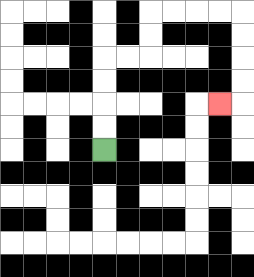{'start': '[4, 6]', 'end': '[9, 4]', 'path_directions': 'U,U,U,U,R,R,U,U,R,R,R,R,D,D,D,D,L', 'path_coordinates': '[[4, 6], [4, 5], [4, 4], [4, 3], [4, 2], [5, 2], [6, 2], [6, 1], [6, 0], [7, 0], [8, 0], [9, 0], [10, 0], [10, 1], [10, 2], [10, 3], [10, 4], [9, 4]]'}